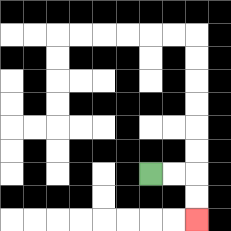{'start': '[6, 7]', 'end': '[8, 9]', 'path_directions': 'R,R,D,D', 'path_coordinates': '[[6, 7], [7, 7], [8, 7], [8, 8], [8, 9]]'}